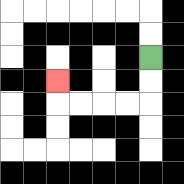{'start': '[6, 2]', 'end': '[2, 3]', 'path_directions': 'D,D,L,L,L,L,U', 'path_coordinates': '[[6, 2], [6, 3], [6, 4], [5, 4], [4, 4], [3, 4], [2, 4], [2, 3]]'}